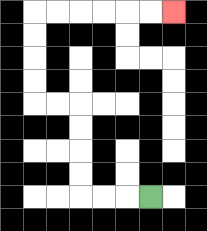{'start': '[6, 8]', 'end': '[7, 0]', 'path_directions': 'L,L,L,U,U,U,U,L,L,U,U,U,U,R,R,R,R,R,R', 'path_coordinates': '[[6, 8], [5, 8], [4, 8], [3, 8], [3, 7], [3, 6], [3, 5], [3, 4], [2, 4], [1, 4], [1, 3], [1, 2], [1, 1], [1, 0], [2, 0], [3, 0], [4, 0], [5, 0], [6, 0], [7, 0]]'}